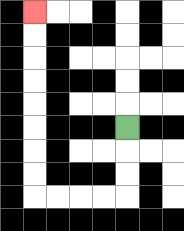{'start': '[5, 5]', 'end': '[1, 0]', 'path_directions': 'D,D,D,L,L,L,L,U,U,U,U,U,U,U,U', 'path_coordinates': '[[5, 5], [5, 6], [5, 7], [5, 8], [4, 8], [3, 8], [2, 8], [1, 8], [1, 7], [1, 6], [1, 5], [1, 4], [1, 3], [1, 2], [1, 1], [1, 0]]'}